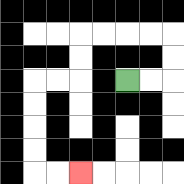{'start': '[5, 3]', 'end': '[3, 7]', 'path_directions': 'R,R,U,U,L,L,L,L,D,D,L,L,D,D,D,D,R,R', 'path_coordinates': '[[5, 3], [6, 3], [7, 3], [7, 2], [7, 1], [6, 1], [5, 1], [4, 1], [3, 1], [3, 2], [3, 3], [2, 3], [1, 3], [1, 4], [1, 5], [1, 6], [1, 7], [2, 7], [3, 7]]'}